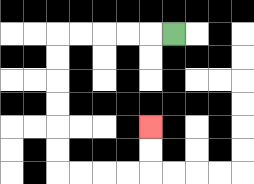{'start': '[7, 1]', 'end': '[6, 5]', 'path_directions': 'L,L,L,L,L,D,D,D,D,D,D,R,R,R,R,U,U', 'path_coordinates': '[[7, 1], [6, 1], [5, 1], [4, 1], [3, 1], [2, 1], [2, 2], [2, 3], [2, 4], [2, 5], [2, 6], [2, 7], [3, 7], [4, 7], [5, 7], [6, 7], [6, 6], [6, 5]]'}